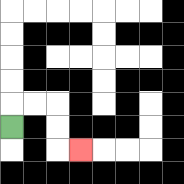{'start': '[0, 5]', 'end': '[3, 6]', 'path_directions': 'U,R,R,D,D,R', 'path_coordinates': '[[0, 5], [0, 4], [1, 4], [2, 4], [2, 5], [2, 6], [3, 6]]'}